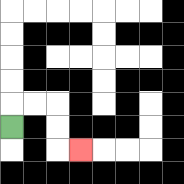{'start': '[0, 5]', 'end': '[3, 6]', 'path_directions': 'U,R,R,D,D,R', 'path_coordinates': '[[0, 5], [0, 4], [1, 4], [2, 4], [2, 5], [2, 6], [3, 6]]'}